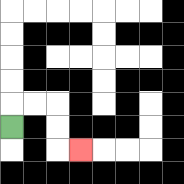{'start': '[0, 5]', 'end': '[3, 6]', 'path_directions': 'U,R,R,D,D,R', 'path_coordinates': '[[0, 5], [0, 4], [1, 4], [2, 4], [2, 5], [2, 6], [3, 6]]'}